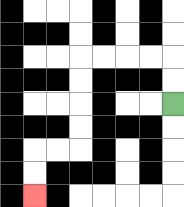{'start': '[7, 4]', 'end': '[1, 8]', 'path_directions': 'U,U,L,L,L,L,D,D,D,D,L,L,D,D', 'path_coordinates': '[[7, 4], [7, 3], [7, 2], [6, 2], [5, 2], [4, 2], [3, 2], [3, 3], [3, 4], [3, 5], [3, 6], [2, 6], [1, 6], [1, 7], [1, 8]]'}